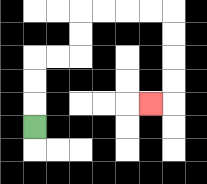{'start': '[1, 5]', 'end': '[6, 4]', 'path_directions': 'U,U,U,R,R,U,U,R,R,R,R,D,D,D,D,L', 'path_coordinates': '[[1, 5], [1, 4], [1, 3], [1, 2], [2, 2], [3, 2], [3, 1], [3, 0], [4, 0], [5, 0], [6, 0], [7, 0], [7, 1], [7, 2], [7, 3], [7, 4], [6, 4]]'}